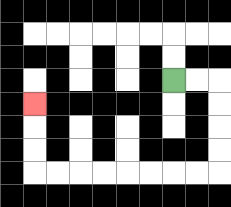{'start': '[7, 3]', 'end': '[1, 4]', 'path_directions': 'R,R,D,D,D,D,L,L,L,L,L,L,L,L,U,U,U', 'path_coordinates': '[[7, 3], [8, 3], [9, 3], [9, 4], [9, 5], [9, 6], [9, 7], [8, 7], [7, 7], [6, 7], [5, 7], [4, 7], [3, 7], [2, 7], [1, 7], [1, 6], [1, 5], [1, 4]]'}